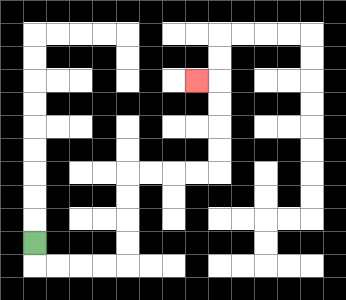{'start': '[1, 10]', 'end': '[8, 3]', 'path_directions': 'D,R,R,R,R,U,U,U,U,R,R,R,R,U,U,U,U,L', 'path_coordinates': '[[1, 10], [1, 11], [2, 11], [3, 11], [4, 11], [5, 11], [5, 10], [5, 9], [5, 8], [5, 7], [6, 7], [7, 7], [8, 7], [9, 7], [9, 6], [9, 5], [9, 4], [9, 3], [8, 3]]'}